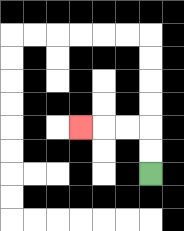{'start': '[6, 7]', 'end': '[3, 5]', 'path_directions': 'U,U,L,L,L', 'path_coordinates': '[[6, 7], [6, 6], [6, 5], [5, 5], [4, 5], [3, 5]]'}